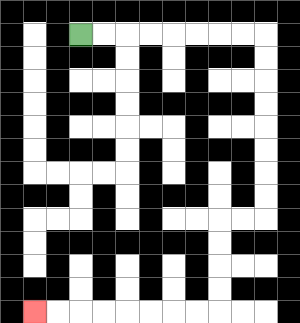{'start': '[3, 1]', 'end': '[1, 13]', 'path_directions': 'R,R,R,R,R,R,R,R,D,D,D,D,D,D,D,D,L,L,D,D,D,D,L,L,L,L,L,L,L,L', 'path_coordinates': '[[3, 1], [4, 1], [5, 1], [6, 1], [7, 1], [8, 1], [9, 1], [10, 1], [11, 1], [11, 2], [11, 3], [11, 4], [11, 5], [11, 6], [11, 7], [11, 8], [11, 9], [10, 9], [9, 9], [9, 10], [9, 11], [9, 12], [9, 13], [8, 13], [7, 13], [6, 13], [5, 13], [4, 13], [3, 13], [2, 13], [1, 13]]'}